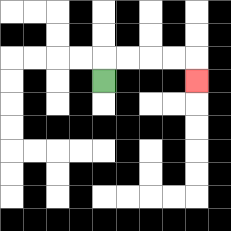{'start': '[4, 3]', 'end': '[8, 3]', 'path_directions': 'U,R,R,R,R,D', 'path_coordinates': '[[4, 3], [4, 2], [5, 2], [6, 2], [7, 2], [8, 2], [8, 3]]'}